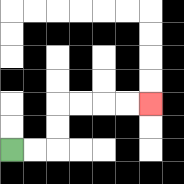{'start': '[0, 6]', 'end': '[6, 4]', 'path_directions': 'R,R,U,U,R,R,R,R', 'path_coordinates': '[[0, 6], [1, 6], [2, 6], [2, 5], [2, 4], [3, 4], [4, 4], [5, 4], [6, 4]]'}